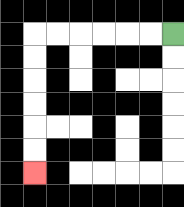{'start': '[7, 1]', 'end': '[1, 7]', 'path_directions': 'L,L,L,L,L,L,D,D,D,D,D,D', 'path_coordinates': '[[7, 1], [6, 1], [5, 1], [4, 1], [3, 1], [2, 1], [1, 1], [1, 2], [1, 3], [1, 4], [1, 5], [1, 6], [1, 7]]'}